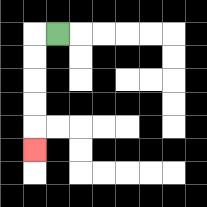{'start': '[2, 1]', 'end': '[1, 6]', 'path_directions': 'L,D,D,D,D,D', 'path_coordinates': '[[2, 1], [1, 1], [1, 2], [1, 3], [1, 4], [1, 5], [1, 6]]'}